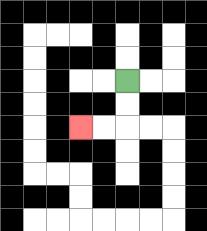{'start': '[5, 3]', 'end': '[3, 5]', 'path_directions': 'D,D,L,L', 'path_coordinates': '[[5, 3], [5, 4], [5, 5], [4, 5], [3, 5]]'}